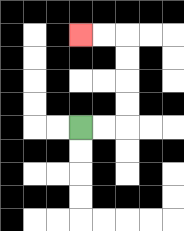{'start': '[3, 5]', 'end': '[3, 1]', 'path_directions': 'R,R,U,U,U,U,L,L', 'path_coordinates': '[[3, 5], [4, 5], [5, 5], [5, 4], [5, 3], [5, 2], [5, 1], [4, 1], [3, 1]]'}